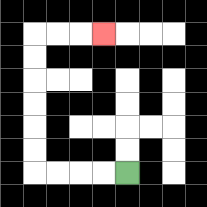{'start': '[5, 7]', 'end': '[4, 1]', 'path_directions': 'L,L,L,L,U,U,U,U,U,U,R,R,R', 'path_coordinates': '[[5, 7], [4, 7], [3, 7], [2, 7], [1, 7], [1, 6], [1, 5], [1, 4], [1, 3], [1, 2], [1, 1], [2, 1], [3, 1], [4, 1]]'}